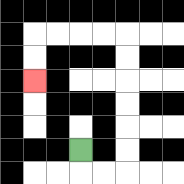{'start': '[3, 6]', 'end': '[1, 3]', 'path_directions': 'D,R,R,U,U,U,U,U,U,L,L,L,L,D,D', 'path_coordinates': '[[3, 6], [3, 7], [4, 7], [5, 7], [5, 6], [5, 5], [5, 4], [5, 3], [5, 2], [5, 1], [4, 1], [3, 1], [2, 1], [1, 1], [1, 2], [1, 3]]'}